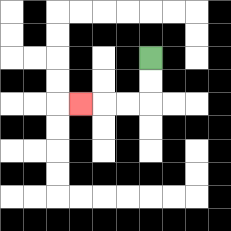{'start': '[6, 2]', 'end': '[3, 4]', 'path_directions': 'D,D,L,L,L', 'path_coordinates': '[[6, 2], [6, 3], [6, 4], [5, 4], [4, 4], [3, 4]]'}